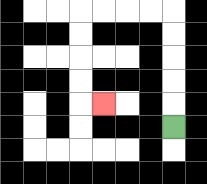{'start': '[7, 5]', 'end': '[4, 4]', 'path_directions': 'U,U,U,U,U,L,L,L,L,D,D,D,D,R', 'path_coordinates': '[[7, 5], [7, 4], [7, 3], [7, 2], [7, 1], [7, 0], [6, 0], [5, 0], [4, 0], [3, 0], [3, 1], [3, 2], [3, 3], [3, 4], [4, 4]]'}